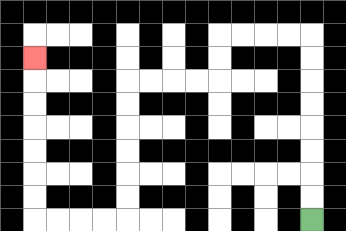{'start': '[13, 9]', 'end': '[1, 2]', 'path_directions': 'U,U,U,U,U,U,U,U,L,L,L,L,D,D,L,L,L,L,D,D,D,D,D,D,L,L,L,L,U,U,U,U,U,U,U', 'path_coordinates': '[[13, 9], [13, 8], [13, 7], [13, 6], [13, 5], [13, 4], [13, 3], [13, 2], [13, 1], [12, 1], [11, 1], [10, 1], [9, 1], [9, 2], [9, 3], [8, 3], [7, 3], [6, 3], [5, 3], [5, 4], [5, 5], [5, 6], [5, 7], [5, 8], [5, 9], [4, 9], [3, 9], [2, 9], [1, 9], [1, 8], [1, 7], [1, 6], [1, 5], [1, 4], [1, 3], [1, 2]]'}